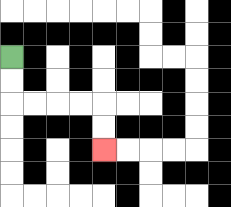{'start': '[0, 2]', 'end': '[4, 6]', 'path_directions': 'D,D,R,R,R,R,D,D', 'path_coordinates': '[[0, 2], [0, 3], [0, 4], [1, 4], [2, 4], [3, 4], [4, 4], [4, 5], [4, 6]]'}